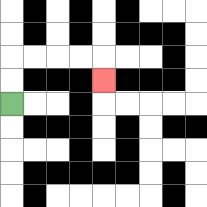{'start': '[0, 4]', 'end': '[4, 3]', 'path_directions': 'U,U,R,R,R,R,D', 'path_coordinates': '[[0, 4], [0, 3], [0, 2], [1, 2], [2, 2], [3, 2], [4, 2], [4, 3]]'}